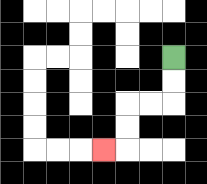{'start': '[7, 2]', 'end': '[4, 6]', 'path_directions': 'D,D,L,L,D,D,L', 'path_coordinates': '[[7, 2], [7, 3], [7, 4], [6, 4], [5, 4], [5, 5], [5, 6], [4, 6]]'}